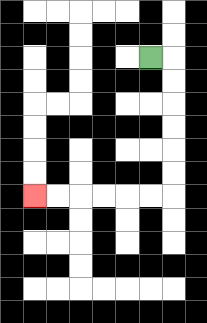{'start': '[6, 2]', 'end': '[1, 8]', 'path_directions': 'R,D,D,D,D,D,D,L,L,L,L,L,L', 'path_coordinates': '[[6, 2], [7, 2], [7, 3], [7, 4], [7, 5], [7, 6], [7, 7], [7, 8], [6, 8], [5, 8], [4, 8], [3, 8], [2, 8], [1, 8]]'}